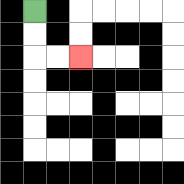{'start': '[1, 0]', 'end': '[3, 2]', 'path_directions': 'D,D,R,R', 'path_coordinates': '[[1, 0], [1, 1], [1, 2], [2, 2], [3, 2]]'}